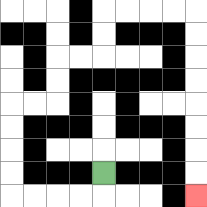{'start': '[4, 7]', 'end': '[8, 8]', 'path_directions': 'D,L,L,L,L,U,U,U,U,R,R,U,U,R,R,U,U,R,R,R,R,D,D,D,D,D,D,D,D', 'path_coordinates': '[[4, 7], [4, 8], [3, 8], [2, 8], [1, 8], [0, 8], [0, 7], [0, 6], [0, 5], [0, 4], [1, 4], [2, 4], [2, 3], [2, 2], [3, 2], [4, 2], [4, 1], [4, 0], [5, 0], [6, 0], [7, 0], [8, 0], [8, 1], [8, 2], [8, 3], [8, 4], [8, 5], [8, 6], [8, 7], [8, 8]]'}